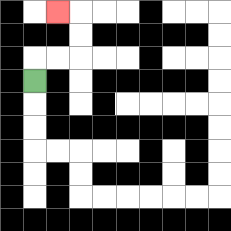{'start': '[1, 3]', 'end': '[2, 0]', 'path_directions': 'U,R,R,U,U,L', 'path_coordinates': '[[1, 3], [1, 2], [2, 2], [3, 2], [3, 1], [3, 0], [2, 0]]'}